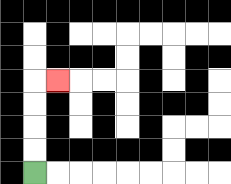{'start': '[1, 7]', 'end': '[2, 3]', 'path_directions': 'U,U,U,U,R', 'path_coordinates': '[[1, 7], [1, 6], [1, 5], [1, 4], [1, 3], [2, 3]]'}